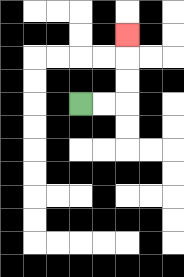{'start': '[3, 4]', 'end': '[5, 1]', 'path_directions': 'R,R,U,U,U', 'path_coordinates': '[[3, 4], [4, 4], [5, 4], [5, 3], [5, 2], [5, 1]]'}